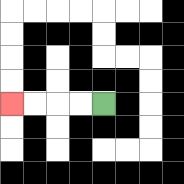{'start': '[4, 4]', 'end': '[0, 4]', 'path_directions': 'L,L,L,L', 'path_coordinates': '[[4, 4], [3, 4], [2, 4], [1, 4], [0, 4]]'}